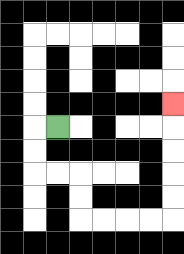{'start': '[2, 5]', 'end': '[7, 4]', 'path_directions': 'L,D,D,R,R,D,D,R,R,R,R,U,U,U,U,U', 'path_coordinates': '[[2, 5], [1, 5], [1, 6], [1, 7], [2, 7], [3, 7], [3, 8], [3, 9], [4, 9], [5, 9], [6, 9], [7, 9], [7, 8], [7, 7], [7, 6], [7, 5], [7, 4]]'}